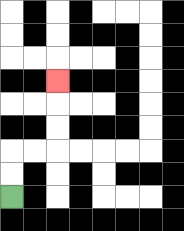{'start': '[0, 8]', 'end': '[2, 3]', 'path_directions': 'U,U,R,R,U,U,U', 'path_coordinates': '[[0, 8], [0, 7], [0, 6], [1, 6], [2, 6], [2, 5], [2, 4], [2, 3]]'}